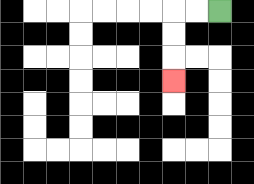{'start': '[9, 0]', 'end': '[7, 3]', 'path_directions': 'L,L,D,D,D', 'path_coordinates': '[[9, 0], [8, 0], [7, 0], [7, 1], [7, 2], [7, 3]]'}